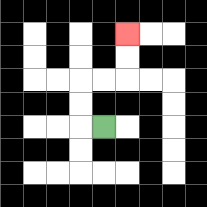{'start': '[4, 5]', 'end': '[5, 1]', 'path_directions': 'L,U,U,R,R,U,U', 'path_coordinates': '[[4, 5], [3, 5], [3, 4], [3, 3], [4, 3], [5, 3], [5, 2], [5, 1]]'}